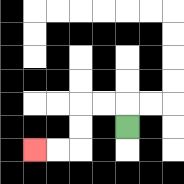{'start': '[5, 5]', 'end': '[1, 6]', 'path_directions': 'U,L,L,D,D,L,L', 'path_coordinates': '[[5, 5], [5, 4], [4, 4], [3, 4], [3, 5], [3, 6], [2, 6], [1, 6]]'}